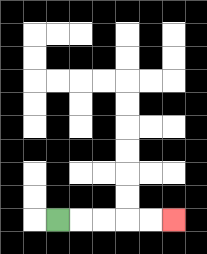{'start': '[2, 9]', 'end': '[7, 9]', 'path_directions': 'R,R,R,R,R', 'path_coordinates': '[[2, 9], [3, 9], [4, 9], [5, 9], [6, 9], [7, 9]]'}